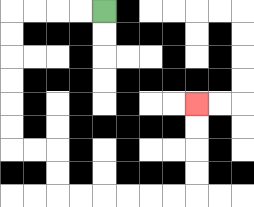{'start': '[4, 0]', 'end': '[8, 4]', 'path_directions': 'L,L,L,L,D,D,D,D,D,D,R,R,D,D,R,R,R,R,R,R,U,U,U,U', 'path_coordinates': '[[4, 0], [3, 0], [2, 0], [1, 0], [0, 0], [0, 1], [0, 2], [0, 3], [0, 4], [0, 5], [0, 6], [1, 6], [2, 6], [2, 7], [2, 8], [3, 8], [4, 8], [5, 8], [6, 8], [7, 8], [8, 8], [8, 7], [8, 6], [8, 5], [8, 4]]'}